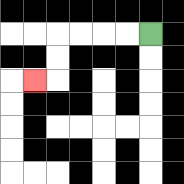{'start': '[6, 1]', 'end': '[1, 3]', 'path_directions': 'L,L,L,L,D,D,L', 'path_coordinates': '[[6, 1], [5, 1], [4, 1], [3, 1], [2, 1], [2, 2], [2, 3], [1, 3]]'}